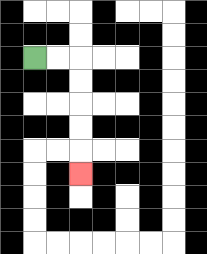{'start': '[1, 2]', 'end': '[3, 7]', 'path_directions': 'R,R,D,D,D,D,D', 'path_coordinates': '[[1, 2], [2, 2], [3, 2], [3, 3], [3, 4], [3, 5], [3, 6], [3, 7]]'}